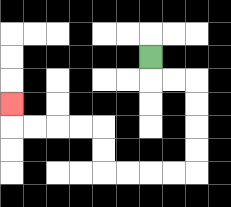{'start': '[6, 2]', 'end': '[0, 4]', 'path_directions': 'D,R,R,D,D,D,D,L,L,L,L,U,U,L,L,L,L,U', 'path_coordinates': '[[6, 2], [6, 3], [7, 3], [8, 3], [8, 4], [8, 5], [8, 6], [8, 7], [7, 7], [6, 7], [5, 7], [4, 7], [4, 6], [4, 5], [3, 5], [2, 5], [1, 5], [0, 5], [0, 4]]'}